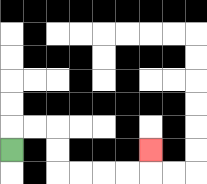{'start': '[0, 6]', 'end': '[6, 6]', 'path_directions': 'U,R,R,D,D,R,R,R,R,U', 'path_coordinates': '[[0, 6], [0, 5], [1, 5], [2, 5], [2, 6], [2, 7], [3, 7], [4, 7], [5, 7], [6, 7], [6, 6]]'}